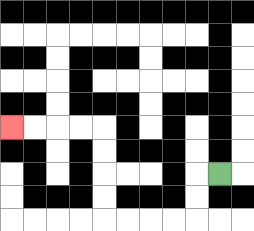{'start': '[9, 7]', 'end': '[0, 5]', 'path_directions': 'L,D,D,L,L,L,L,U,U,U,U,L,L,L,L', 'path_coordinates': '[[9, 7], [8, 7], [8, 8], [8, 9], [7, 9], [6, 9], [5, 9], [4, 9], [4, 8], [4, 7], [4, 6], [4, 5], [3, 5], [2, 5], [1, 5], [0, 5]]'}